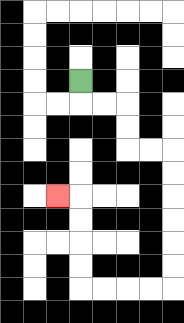{'start': '[3, 3]', 'end': '[2, 8]', 'path_directions': 'D,R,R,D,D,R,R,D,D,D,D,D,D,L,L,L,L,U,U,U,U,L', 'path_coordinates': '[[3, 3], [3, 4], [4, 4], [5, 4], [5, 5], [5, 6], [6, 6], [7, 6], [7, 7], [7, 8], [7, 9], [7, 10], [7, 11], [7, 12], [6, 12], [5, 12], [4, 12], [3, 12], [3, 11], [3, 10], [3, 9], [3, 8], [2, 8]]'}